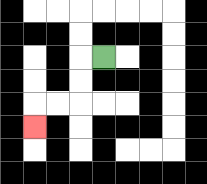{'start': '[4, 2]', 'end': '[1, 5]', 'path_directions': 'L,D,D,L,L,D', 'path_coordinates': '[[4, 2], [3, 2], [3, 3], [3, 4], [2, 4], [1, 4], [1, 5]]'}